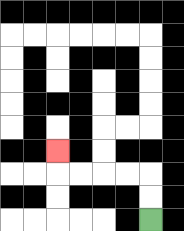{'start': '[6, 9]', 'end': '[2, 6]', 'path_directions': 'U,U,L,L,L,L,U', 'path_coordinates': '[[6, 9], [6, 8], [6, 7], [5, 7], [4, 7], [3, 7], [2, 7], [2, 6]]'}